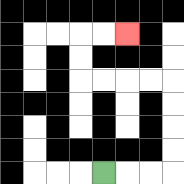{'start': '[4, 7]', 'end': '[5, 1]', 'path_directions': 'R,R,R,U,U,U,U,L,L,L,L,U,U,R,R', 'path_coordinates': '[[4, 7], [5, 7], [6, 7], [7, 7], [7, 6], [7, 5], [7, 4], [7, 3], [6, 3], [5, 3], [4, 3], [3, 3], [3, 2], [3, 1], [4, 1], [5, 1]]'}